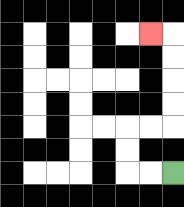{'start': '[7, 7]', 'end': '[6, 1]', 'path_directions': 'L,L,U,U,R,R,U,U,U,U,L', 'path_coordinates': '[[7, 7], [6, 7], [5, 7], [5, 6], [5, 5], [6, 5], [7, 5], [7, 4], [7, 3], [7, 2], [7, 1], [6, 1]]'}